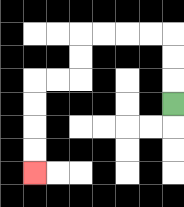{'start': '[7, 4]', 'end': '[1, 7]', 'path_directions': 'U,U,U,L,L,L,L,D,D,L,L,D,D,D,D', 'path_coordinates': '[[7, 4], [7, 3], [7, 2], [7, 1], [6, 1], [5, 1], [4, 1], [3, 1], [3, 2], [3, 3], [2, 3], [1, 3], [1, 4], [1, 5], [1, 6], [1, 7]]'}